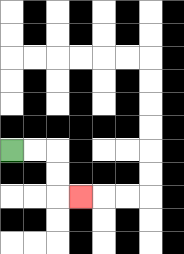{'start': '[0, 6]', 'end': '[3, 8]', 'path_directions': 'R,R,D,D,R', 'path_coordinates': '[[0, 6], [1, 6], [2, 6], [2, 7], [2, 8], [3, 8]]'}